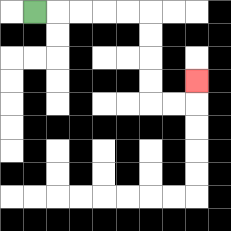{'start': '[1, 0]', 'end': '[8, 3]', 'path_directions': 'R,R,R,R,R,D,D,D,D,R,R,U', 'path_coordinates': '[[1, 0], [2, 0], [3, 0], [4, 0], [5, 0], [6, 0], [6, 1], [6, 2], [6, 3], [6, 4], [7, 4], [8, 4], [8, 3]]'}